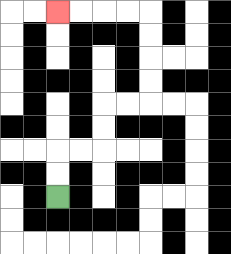{'start': '[2, 8]', 'end': '[2, 0]', 'path_directions': 'U,U,R,R,U,U,R,R,U,U,U,U,L,L,L,L', 'path_coordinates': '[[2, 8], [2, 7], [2, 6], [3, 6], [4, 6], [4, 5], [4, 4], [5, 4], [6, 4], [6, 3], [6, 2], [6, 1], [6, 0], [5, 0], [4, 0], [3, 0], [2, 0]]'}